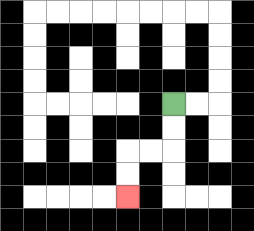{'start': '[7, 4]', 'end': '[5, 8]', 'path_directions': 'D,D,L,L,D,D', 'path_coordinates': '[[7, 4], [7, 5], [7, 6], [6, 6], [5, 6], [5, 7], [5, 8]]'}